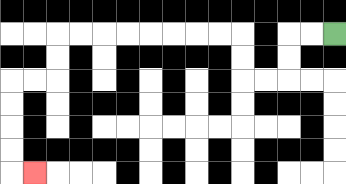{'start': '[14, 1]', 'end': '[1, 7]', 'path_directions': 'L,L,D,D,L,L,U,U,L,L,L,L,L,L,L,L,D,D,L,L,D,D,D,D,R', 'path_coordinates': '[[14, 1], [13, 1], [12, 1], [12, 2], [12, 3], [11, 3], [10, 3], [10, 2], [10, 1], [9, 1], [8, 1], [7, 1], [6, 1], [5, 1], [4, 1], [3, 1], [2, 1], [2, 2], [2, 3], [1, 3], [0, 3], [0, 4], [0, 5], [0, 6], [0, 7], [1, 7]]'}